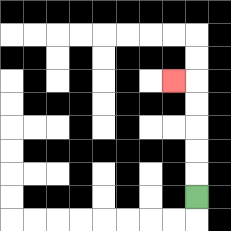{'start': '[8, 8]', 'end': '[7, 3]', 'path_directions': 'U,U,U,U,U,L', 'path_coordinates': '[[8, 8], [8, 7], [8, 6], [8, 5], [8, 4], [8, 3], [7, 3]]'}